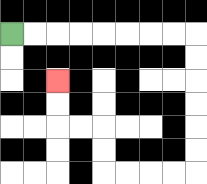{'start': '[0, 1]', 'end': '[2, 3]', 'path_directions': 'R,R,R,R,R,R,R,R,D,D,D,D,D,D,L,L,L,L,U,U,L,L,U,U', 'path_coordinates': '[[0, 1], [1, 1], [2, 1], [3, 1], [4, 1], [5, 1], [6, 1], [7, 1], [8, 1], [8, 2], [8, 3], [8, 4], [8, 5], [8, 6], [8, 7], [7, 7], [6, 7], [5, 7], [4, 7], [4, 6], [4, 5], [3, 5], [2, 5], [2, 4], [2, 3]]'}